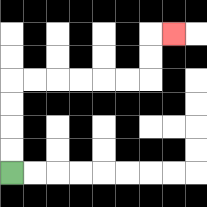{'start': '[0, 7]', 'end': '[7, 1]', 'path_directions': 'U,U,U,U,R,R,R,R,R,R,U,U,R', 'path_coordinates': '[[0, 7], [0, 6], [0, 5], [0, 4], [0, 3], [1, 3], [2, 3], [3, 3], [4, 3], [5, 3], [6, 3], [6, 2], [6, 1], [7, 1]]'}